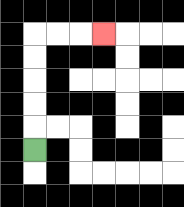{'start': '[1, 6]', 'end': '[4, 1]', 'path_directions': 'U,U,U,U,U,R,R,R', 'path_coordinates': '[[1, 6], [1, 5], [1, 4], [1, 3], [1, 2], [1, 1], [2, 1], [3, 1], [4, 1]]'}